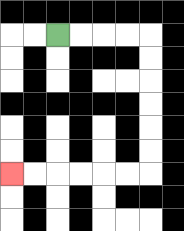{'start': '[2, 1]', 'end': '[0, 7]', 'path_directions': 'R,R,R,R,D,D,D,D,D,D,L,L,L,L,L,L', 'path_coordinates': '[[2, 1], [3, 1], [4, 1], [5, 1], [6, 1], [6, 2], [6, 3], [6, 4], [6, 5], [6, 6], [6, 7], [5, 7], [4, 7], [3, 7], [2, 7], [1, 7], [0, 7]]'}